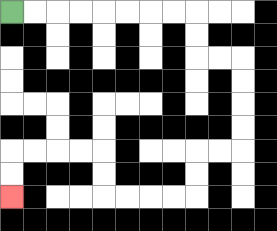{'start': '[0, 0]', 'end': '[0, 8]', 'path_directions': 'R,R,R,R,R,R,R,R,D,D,R,R,D,D,D,D,L,L,D,D,L,L,L,L,U,U,L,L,L,L,D,D', 'path_coordinates': '[[0, 0], [1, 0], [2, 0], [3, 0], [4, 0], [5, 0], [6, 0], [7, 0], [8, 0], [8, 1], [8, 2], [9, 2], [10, 2], [10, 3], [10, 4], [10, 5], [10, 6], [9, 6], [8, 6], [8, 7], [8, 8], [7, 8], [6, 8], [5, 8], [4, 8], [4, 7], [4, 6], [3, 6], [2, 6], [1, 6], [0, 6], [0, 7], [0, 8]]'}